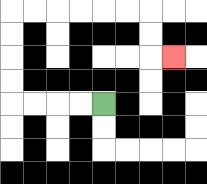{'start': '[4, 4]', 'end': '[7, 2]', 'path_directions': 'L,L,L,L,U,U,U,U,R,R,R,R,R,R,D,D,R', 'path_coordinates': '[[4, 4], [3, 4], [2, 4], [1, 4], [0, 4], [0, 3], [0, 2], [0, 1], [0, 0], [1, 0], [2, 0], [3, 0], [4, 0], [5, 0], [6, 0], [6, 1], [6, 2], [7, 2]]'}